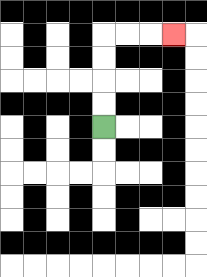{'start': '[4, 5]', 'end': '[7, 1]', 'path_directions': 'U,U,U,U,R,R,R', 'path_coordinates': '[[4, 5], [4, 4], [4, 3], [4, 2], [4, 1], [5, 1], [6, 1], [7, 1]]'}